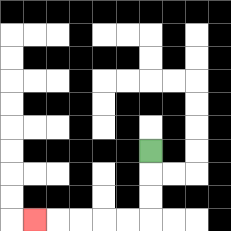{'start': '[6, 6]', 'end': '[1, 9]', 'path_directions': 'D,D,D,L,L,L,L,L', 'path_coordinates': '[[6, 6], [6, 7], [6, 8], [6, 9], [5, 9], [4, 9], [3, 9], [2, 9], [1, 9]]'}